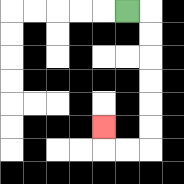{'start': '[5, 0]', 'end': '[4, 5]', 'path_directions': 'R,D,D,D,D,D,D,L,L,U', 'path_coordinates': '[[5, 0], [6, 0], [6, 1], [6, 2], [6, 3], [6, 4], [6, 5], [6, 6], [5, 6], [4, 6], [4, 5]]'}